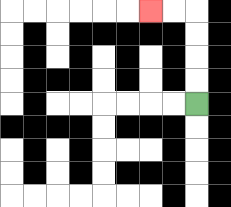{'start': '[8, 4]', 'end': '[6, 0]', 'path_directions': 'U,U,U,U,L,L', 'path_coordinates': '[[8, 4], [8, 3], [8, 2], [8, 1], [8, 0], [7, 0], [6, 0]]'}